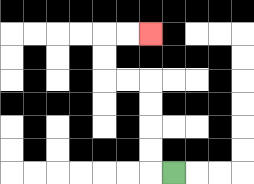{'start': '[7, 7]', 'end': '[6, 1]', 'path_directions': 'L,U,U,U,U,L,L,U,U,R,R', 'path_coordinates': '[[7, 7], [6, 7], [6, 6], [6, 5], [6, 4], [6, 3], [5, 3], [4, 3], [4, 2], [4, 1], [5, 1], [6, 1]]'}